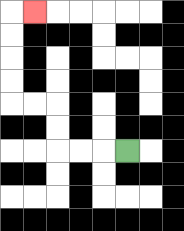{'start': '[5, 6]', 'end': '[1, 0]', 'path_directions': 'L,L,L,U,U,L,L,U,U,U,U,R', 'path_coordinates': '[[5, 6], [4, 6], [3, 6], [2, 6], [2, 5], [2, 4], [1, 4], [0, 4], [0, 3], [0, 2], [0, 1], [0, 0], [1, 0]]'}